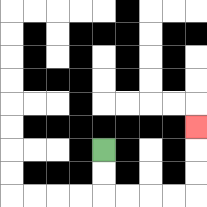{'start': '[4, 6]', 'end': '[8, 5]', 'path_directions': 'D,D,R,R,R,R,U,U,U', 'path_coordinates': '[[4, 6], [4, 7], [4, 8], [5, 8], [6, 8], [7, 8], [8, 8], [8, 7], [8, 6], [8, 5]]'}